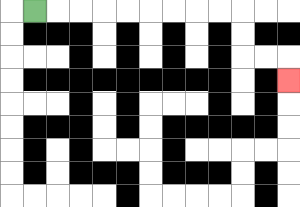{'start': '[1, 0]', 'end': '[12, 3]', 'path_directions': 'R,R,R,R,R,R,R,R,R,D,D,R,R,D', 'path_coordinates': '[[1, 0], [2, 0], [3, 0], [4, 0], [5, 0], [6, 0], [7, 0], [8, 0], [9, 0], [10, 0], [10, 1], [10, 2], [11, 2], [12, 2], [12, 3]]'}